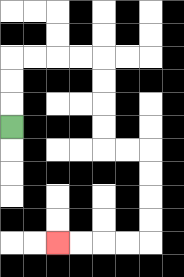{'start': '[0, 5]', 'end': '[2, 10]', 'path_directions': 'U,U,U,R,R,R,R,D,D,D,D,R,R,D,D,D,D,L,L,L,L', 'path_coordinates': '[[0, 5], [0, 4], [0, 3], [0, 2], [1, 2], [2, 2], [3, 2], [4, 2], [4, 3], [4, 4], [4, 5], [4, 6], [5, 6], [6, 6], [6, 7], [6, 8], [6, 9], [6, 10], [5, 10], [4, 10], [3, 10], [2, 10]]'}